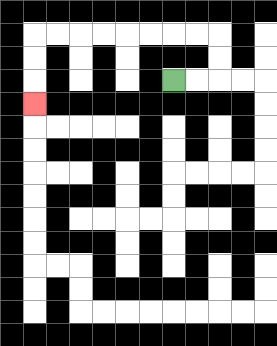{'start': '[7, 3]', 'end': '[1, 4]', 'path_directions': 'R,R,U,U,L,L,L,L,L,L,L,L,D,D,D', 'path_coordinates': '[[7, 3], [8, 3], [9, 3], [9, 2], [9, 1], [8, 1], [7, 1], [6, 1], [5, 1], [4, 1], [3, 1], [2, 1], [1, 1], [1, 2], [1, 3], [1, 4]]'}